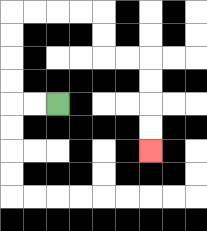{'start': '[2, 4]', 'end': '[6, 6]', 'path_directions': 'L,L,U,U,U,U,R,R,R,R,D,D,R,R,D,D,D,D', 'path_coordinates': '[[2, 4], [1, 4], [0, 4], [0, 3], [0, 2], [0, 1], [0, 0], [1, 0], [2, 0], [3, 0], [4, 0], [4, 1], [4, 2], [5, 2], [6, 2], [6, 3], [6, 4], [6, 5], [6, 6]]'}